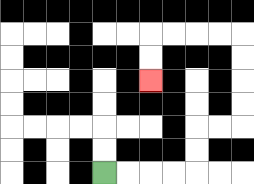{'start': '[4, 7]', 'end': '[6, 3]', 'path_directions': 'R,R,R,R,U,U,R,R,U,U,U,U,L,L,L,L,D,D', 'path_coordinates': '[[4, 7], [5, 7], [6, 7], [7, 7], [8, 7], [8, 6], [8, 5], [9, 5], [10, 5], [10, 4], [10, 3], [10, 2], [10, 1], [9, 1], [8, 1], [7, 1], [6, 1], [6, 2], [6, 3]]'}